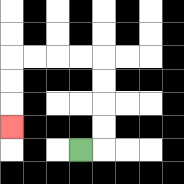{'start': '[3, 6]', 'end': '[0, 5]', 'path_directions': 'R,U,U,U,U,L,L,L,L,D,D,D', 'path_coordinates': '[[3, 6], [4, 6], [4, 5], [4, 4], [4, 3], [4, 2], [3, 2], [2, 2], [1, 2], [0, 2], [0, 3], [0, 4], [0, 5]]'}